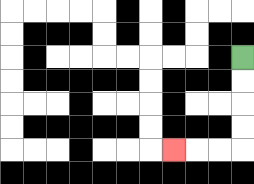{'start': '[10, 2]', 'end': '[7, 6]', 'path_directions': 'D,D,D,D,L,L,L', 'path_coordinates': '[[10, 2], [10, 3], [10, 4], [10, 5], [10, 6], [9, 6], [8, 6], [7, 6]]'}